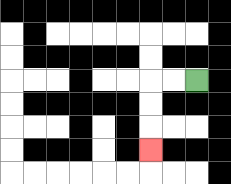{'start': '[8, 3]', 'end': '[6, 6]', 'path_directions': 'L,L,D,D,D', 'path_coordinates': '[[8, 3], [7, 3], [6, 3], [6, 4], [6, 5], [6, 6]]'}